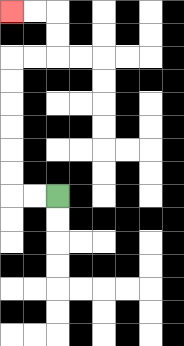{'start': '[2, 8]', 'end': '[0, 0]', 'path_directions': 'L,L,U,U,U,U,U,U,R,R,U,U,L,L', 'path_coordinates': '[[2, 8], [1, 8], [0, 8], [0, 7], [0, 6], [0, 5], [0, 4], [0, 3], [0, 2], [1, 2], [2, 2], [2, 1], [2, 0], [1, 0], [0, 0]]'}